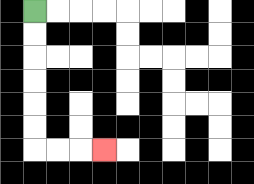{'start': '[1, 0]', 'end': '[4, 6]', 'path_directions': 'D,D,D,D,D,D,R,R,R', 'path_coordinates': '[[1, 0], [1, 1], [1, 2], [1, 3], [1, 4], [1, 5], [1, 6], [2, 6], [3, 6], [4, 6]]'}